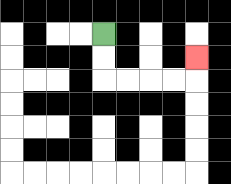{'start': '[4, 1]', 'end': '[8, 2]', 'path_directions': 'D,D,R,R,R,R,U', 'path_coordinates': '[[4, 1], [4, 2], [4, 3], [5, 3], [6, 3], [7, 3], [8, 3], [8, 2]]'}